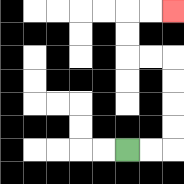{'start': '[5, 6]', 'end': '[7, 0]', 'path_directions': 'R,R,U,U,U,U,L,L,U,U,R,R', 'path_coordinates': '[[5, 6], [6, 6], [7, 6], [7, 5], [7, 4], [7, 3], [7, 2], [6, 2], [5, 2], [5, 1], [5, 0], [6, 0], [7, 0]]'}